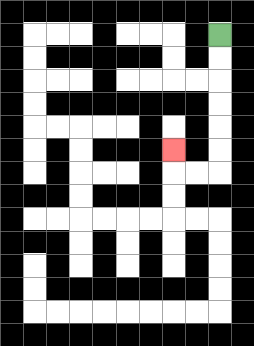{'start': '[9, 1]', 'end': '[7, 6]', 'path_directions': 'D,D,D,D,D,D,L,L,U', 'path_coordinates': '[[9, 1], [9, 2], [9, 3], [9, 4], [9, 5], [9, 6], [9, 7], [8, 7], [7, 7], [7, 6]]'}